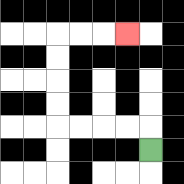{'start': '[6, 6]', 'end': '[5, 1]', 'path_directions': 'U,L,L,L,L,U,U,U,U,R,R,R', 'path_coordinates': '[[6, 6], [6, 5], [5, 5], [4, 5], [3, 5], [2, 5], [2, 4], [2, 3], [2, 2], [2, 1], [3, 1], [4, 1], [5, 1]]'}